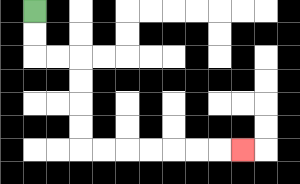{'start': '[1, 0]', 'end': '[10, 6]', 'path_directions': 'D,D,R,R,D,D,D,D,R,R,R,R,R,R,R', 'path_coordinates': '[[1, 0], [1, 1], [1, 2], [2, 2], [3, 2], [3, 3], [3, 4], [3, 5], [3, 6], [4, 6], [5, 6], [6, 6], [7, 6], [8, 6], [9, 6], [10, 6]]'}